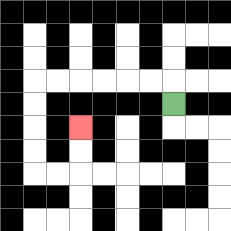{'start': '[7, 4]', 'end': '[3, 5]', 'path_directions': 'U,L,L,L,L,L,L,D,D,D,D,R,R,U,U', 'path_coordinates': '[[7, 4], [7, 3], [6, 3], [5, 3], [4, 3], [3, 3], [2, 3], [1, 3], [1, 4], [1, 5], [1, 6], [1, 7], [2, 7], [3, 7], [3, 6], [3, 5]]'}